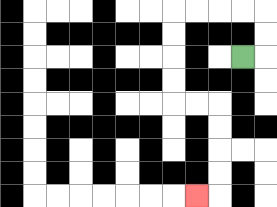{'start': '[10, 2]', 'end': '[8, 8]', 'path_directions': 'R,U,U,L,L,L,L,D,D,D,D,R,R,D,D,D,D,L', 'path_coordinates': '[[10, 2], [11, 2], [11, 1], [11, 0], [10, 0], [9, 0], [8, 0], [7, 0], [7, 1], [7, 2], [7, 3], [7, 4], [8, 4], [9, 4], [9, 5], [9, 6], [9, 7], [9, 8], [8, 8]]'}